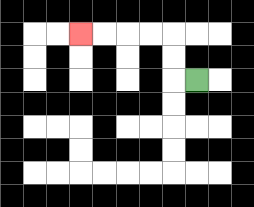{'start': '[8, 3]', 'end': '[3, 1]', 'path_directions': 'L,U,U,L,L,L,L', 'path_coordinates': '[[8, 3], [7, 3], [7, 2], [7, 1], [6, 1], [5, 1], [4, 1], [3, 1]]'}